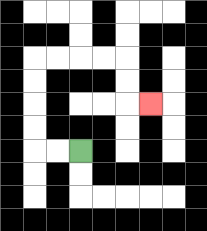{'start': '[3, 6]', 'end': '[6, 4]', 'path_directions': 'L,L,U,U,U,U,R,R,R,R,D,D,R', 'path_coordinates': '[[3, 6], [2, 6], [1, 6], [1, 5], [1, 4], [1, 3], [1, 2], [2, 2], [3, 2], [4, 2], [5, 2], [5, 3], [5, 4], [6, 4]]'}